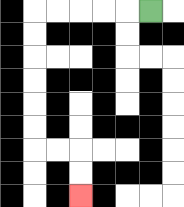{'start': '[6, 0]', 'end': '[3, 8]', 'path_directions': 'L,L,L,L,L,D,D,D,D,D,D,R,R,D,D', 'path_coordinates': '[[6, 0], [5, 0], [4, 0], [3, 0], [2, 0], [1, 0], [1, 1], [1, 2], [1, 3], [1, 4], [1, 5], [1, 6], [2, 6], [3, 6], [3, 7], [3, 8]]'}